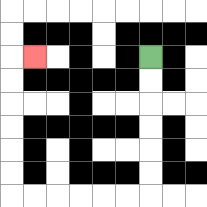{'start': '[6, 2]', 'end': '[1, 2]', 'path_directions': 'D,D,D,D,D,D,L,L,L,L,L,L,U,U,U,U,U,U,R', 'path_coordinates': '[[6, 2], [6, 3], [6, 4], [6, 5], [6, 6], [6, 7], [6, 8], [5, 8], [4, 8], [3, 8], [2, 8], [1, 8], [0, 8], [0, 7], [0, 6], [0, 5], [0, 4], [0, 3], [0, 2], [1, 2]]'}